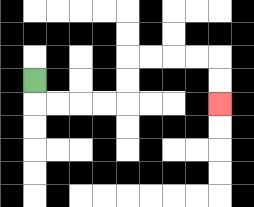{'start': '[1, 3]', 'end': '[9, 4]', 'path_directions': 'D,R,R,R,R,U,U,R,R,R,R,D,D', 'path_coordinates': '[[1, 3], [1, 4], [2, 4], [3, 4], [4, 4], [5, 4], [5, 3], [5, 2], [6, 2], [7, 2], [8, 2], [9, 2], [9, 3], [9, 4]]'}